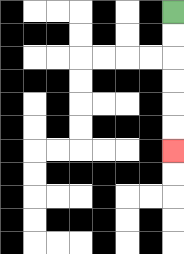{'start': '[7, 0]', 'end': '[7, 6]', 'path_directions': 'D,D,D,D,D,D', 'path_coordinates': '[[7, 0], [7, 1], [7, 2], [7, 3], [7, 4], [7, 5], [7, 6]]'}